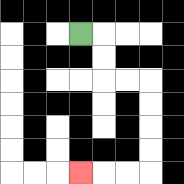{'start': '[3, 1]', 'end': '[3, 7]', 'path_directions': 'R,D,D,R,R,D,D,D,D,L,L,L', 'path_coordinates': '[[3, 1], [4, 1], [4, 2], [4, 3], [5, 3], [6, 3], [6, 4], [6, 5], [6, 6], [6, 7], [5, 7], [4, 7], [3, 7]]'}